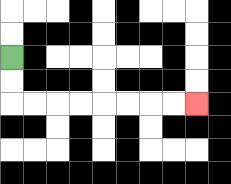{'start': '[0, 2]', 'end': '[8, 4]', 'path_directions': 'D,D,R,R,R,R,R,R,R,R', 'path_coordinates': '[[0, 2], [0, 3], [0, 4], [1, 4], [2, 4], [3, 4], [4, 4], [5, 4], [6, 4], [7, 4], [8, 4]]'}